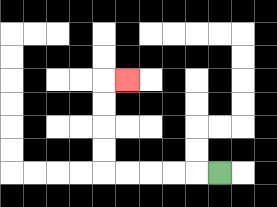{'start': '[9, 7]', 'end': '[5, 3]', 'path_directions': 'L,L,L,L,L,U,U,U,U,R', 'path_coordinates': '[[9, 7], [8, 7], [7, 7], [6, 7], [5, 7], [4, 7], [4, 6], [4, 5], [4, 4], [4, 3], [5, 3]]'}